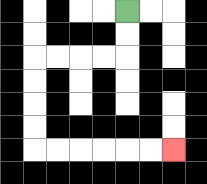{'start': '[5, 0]', 'end': '[7, 6]', 'path_directions': 'D,D,L,L,L,L,D,D,D,D,R,R,R,R,R,R', 'path_coordinates': '[[5, 0], [5, 1], [5, 2], [4, 2], [3, 2], [2, 2], [1, 2], [1, 3], [1, 4], [1, 5], [1, 6], [2, 6], [3, 6], [4, 6], [5, 6], [6, 6], [7, 6]]'}